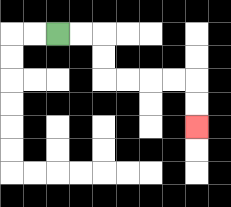{'start': '[2, 1]', 'end': '[8, 5]', 'path_directions': 'R,R,D,D,R,R,R,R,D,D', 'path_coordinates': '[[2, 1], [3, 1], [4, 1], [4, 2], [4, 3], [5, 3], [6, 3], [7, 3], [8, 3], [8, 4], [8, 5]]'}